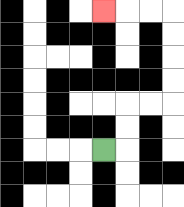{'start': '[4, 6]', 'end': '[4, 0]', 'path_directions': 'R,U,U,R,R,U,U,U,U,L,L,L', 'path_coordinates': '[[4, 6], [5, 6], [5, 5], [5, 4], [6, 4], [7, 4], [7, 3], [7, 2], [7, 1], [7, 0], [6, 0], [5, 0], [4, 0]]'}